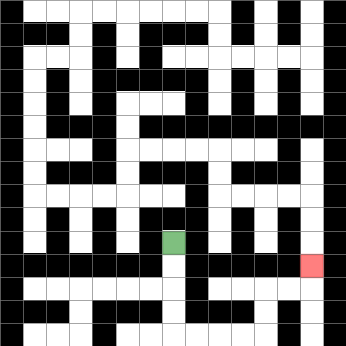{'start': '[7, 10]', 'end': '[13, 11]', 'path_directions': 'D,D,D,D,R,R,R,R,U,U,R,R,U', 'path_coordinates': '[[7, 10], [7, 11], [7, 12], [7, 13], [7, 14], [8, 14], [9, 14], [10, 14], [11, 14], [11, 13], [11, 12], [12, 12], [13, 12], [13, 11]]'}